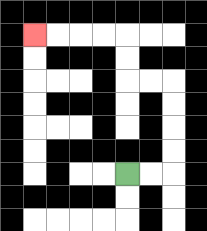{'start': '[5, 7]', 'end': '[1, 1]', 'path_directions': 'R,R,U,U,U,U,L,L,U,U,L,L,L,L', 'path_coordinates': '[[5, 7], [6, 7], [7, 7], [7, 6], [7, 5], [7, 4], [7, 3], [6, 3], [5, 3], [5, 2], [5, 1], [4, 1], [3, 1], [2, 1], [1, 1]]'}